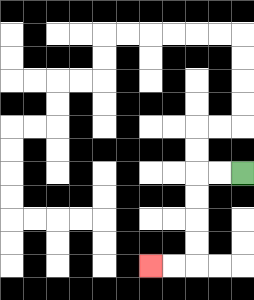{'start': '[10, 7]', 'end': '[6, 11]', 'path_directions': 'L,L,D,D,D,D,L,L', 'path_coordinates': '[[10, 7], [9, 7], [8, 7], [8, 8], [8, 9], [8, 10], [8, 11], [7, 11], [6, 11]]'}